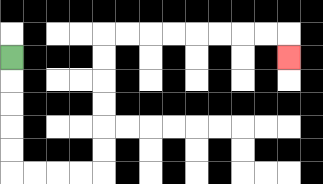{'start': '[0, 2]', 'end': '[12, 2]', 'path_directions': 'D,D,D,D,D,R,R,R,R,U,U,U,U,U,U,R,R,R,R,R,R,R,R,D', 'path_coordinates': '[[0, 2], [0, 3], [0, 4], [0, 5], [0, 6], [0, 7], [1, 7], [2, 7], [3, 7], [4, 7], [4, 6], [4, 5], [4, 4], [4, 3], [4, 2], [4, 1], [5, 1], [6, 1], [7, 1], [8, 1], [9, 1], [10, 1], [11, 1], [12, 1], [12, 2]]'}